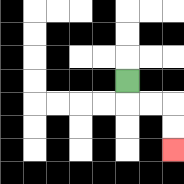{'start': '[5, 3]', 'end': '[7, 6]', 'path_directions': 'D,R,R,D,D', 'path_coordinates': '[[5, 3], [5, 4], [6, 4], [7, 4], [7, 5], [7, 6]]'}